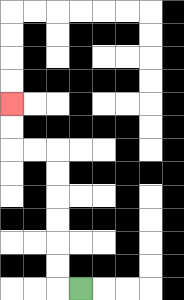{'start': '[3, 12]', 'end': '[0, 4]', 'path_directions': 'L,U,U,U,U,U,U,L,L,U,U', 'path_coordinates': '[[3, 12], [2, 12], [2, 11], [2, 10], [2, 9], [2, 8], [2, 7], [2, 6], [1, 6], [0, 6], [0, 5], [0, 4]]'}